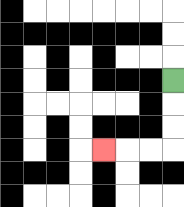{'start': '[7, 3]', 'end': '[4, 6]', 'path_directions': 'D,D,D,L,L,L', 'path_coordinates': '[[7, 3], [7, 4], [7, 5], [7, 6], [6, 6], [5, 6], [4, 6]]'}